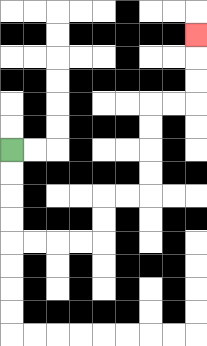{'start': '[0, 6]', 'end': '[8, 1]', 'path_directions': 'D,D,D,D,R,R,R,R,U,U,R,R,U,U,U,U,R,R,U,U,U', 'path_coordinates': '[[0, 6], [0, 7], [0, 8], [0, 9], [0, 10], [1, 10], [2, 10], [3, 10], [4, 10], [4, 9], [4, 8], [5, 8], [6, 8], [6, 7], [6, 6], [6, 5], [6, 4], [7, 4], [8, 4], [8, 3], [8, 2], [8, 1]]'}